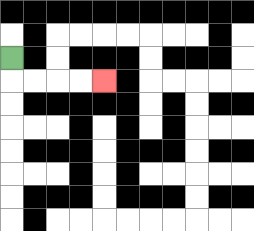{'start': '[0, 2]', 'end': '[4, 3]', 'path_directions': 'D,R,R,R,R', 'path_coordinates': '[[0, 2], [0, 3], [1, 3], [2, 3], [3, 3], [4, 3]]'}